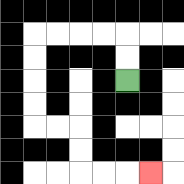{'start': '[5, 3]', 'end': '[6, 7]', 'path_directions': 'U,U,L,L,L,L,D,D,D,D,R,R,D,D,R,R,R', 'path_coordinates': '[[5, 3], [5, 2], [5, 1], [4, 1], [3, 1], [2, 1], [1, 1], [1, 2], [1, 3], [1, 4], [1, 5], [2, 5], [3, 5], [3, 6], [3, 7], [4, 7], [5, 7], [6, 7]]'}